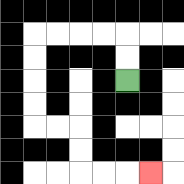{'start': '[5, 3]', 'end': '[6, 7]', 'path_directions': 'U,U,L,L,L,L,D,D,D,D,R,R,D,D,R,R,R', 'path_coordinates': '[[5, 3], [5, 2], [5, 1], [4, 1], [3, 1], [2, 1], [1, 1], [1, 2], [1, 3], [1, 4], [1, 5], [2, 5], [3, 5], [3, 6], [3, 7], [4, 7], [5, 7], [6, 7]]'}